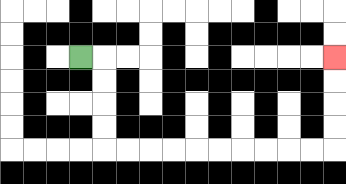{'start': '[3, 2]', 'end': '[14, 2]', 'path_directions': 'R,D,D,D,D,R,R,R,R,R,R,R,R,R,R,U,U,U,U', 'path_coordinates': '[[3, 2], [4, 2], [4, 3], [4, 4], [4, 5], [4, 6], [5, 6], [6, 6], [7, 6], [8, 6], [9, 6], [10, 6], [11, 6], [12, 6], [13, 6], [14, 6], [14, 5], [14, 4], [14, 3], [14, 2]]'}